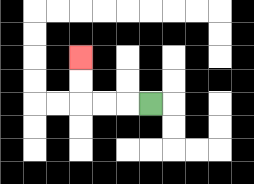{'start': '[6, 4]', 'end': '[3, 2]', 'path_directions': 'L,L,L,U,U', 'path_coordinates': '[[6, 4], [5, 4], [4, 4], [3, 4], [3, 3], [3, 2]]'}